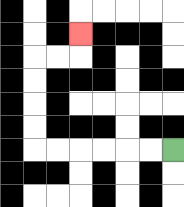{'start': '[7, 6]', 'end': '[3, 1]', 'path_directions': 'L,L,L,L,L,L,U,U,U,U,R,R,U', 'path_coordinates': '[[7, 6], [6, 6], [5, 6], [4, 6], [3, 6], [2, 6], [1, 6], [1, 5], [1, 4], [1, 3], [1, 2], [2, 2], [3, 2], [3, 1]]'}